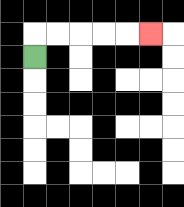{'start': '[1, 2]', 'end': '[6, 1]', 'path_directions': 'U,R,R,R,R,R', 'path_coordinates': '[[1, 2], [1, 1], [2, 1], [3, 1], [4, 1], [5, 1], [6, 1]]'}